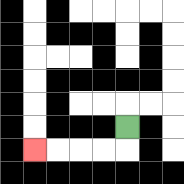{'start': '[5, 5]', 'end': '[1, 6]', 'path_directions': 'D,L,L,L,L', 'path_coordinates': '[[5, 5], [5, 6], [4, 6], [3, 6], [2, 6], [1, 6]]'}